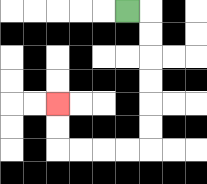{'start': '[5, 0]', 'end': '[2, 4]', 'path_directions': 'R,D,D,D,D,D,D,L,L,L,L,U,U', 'path_coordinates': '[[5, 0], [6, 0], [6, 1], [6, 2], [6, 3], [6, 4], [6, 5], [6, 6], [5, 6], [4, 6], [3, 6], [2, 6], [2, 5], [2, 4]]'}